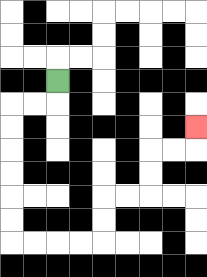{'start': '[2, 3]', 'end': '[8, 5]', 'path_directions': 'D,L,L,D,D,D,D,D,D,R,R,R,R,U,U,R,R,U,U,R,R,U', 'path_coordinates': '[[2, 3], [2, 4], [1, 4], [0, 4], [0, 5], [0, 6], [0, 7], [0, 8], [0, 9], [0, 10], [1, 10], [2, 10], [3, 10], [4, 10], [4, 9], [4, 8], [5, 8], [6, 8], [6, 7], [6, 6], [7, 6], [8, 6], [8, 5]]'}